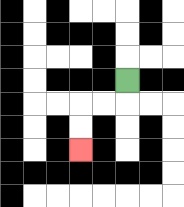{'start': '[5, 3]', 'end': '[3, 6]', 'path_directions': 'D,L,L,D,D', 'path_coordinates': '[[5, 3], [5, 4], [4, 4], [3, 4], [3, 5], [3, 6]]'}